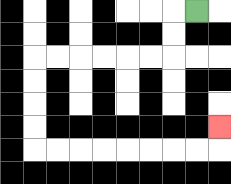{'start': '[8, 0]', 'end': '[9, 5]', 'path_directions': 'L,D,D,L,L,L,L,L,L,D,D,D,D,R,R,R,R,R,R,R,R,U', 'path_coordinates': '[[8, 0], [7, 0], [7, 1], [7, 2], [6, 2], [5, 2], [4, 2], [3, 2], [2, 2], [1, 2], [1, 3], [1, 4], [1, 5], [1, 6], [2, 6], [3, 6], [4, 6], [5, 6], [6, 6], [7, 6], [8, 6], [9, 6], [9, 5]]'}